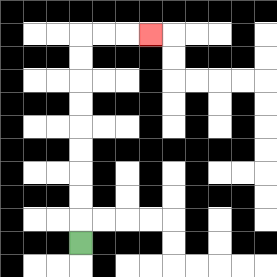{'start': '[3, 10]', 'end': '[6, 1]', 'path_directions': 'U,U,U,U,U,U,U,U,U,R,R,R', 'path_coordinates': '[[3, 10], [3, 9], [3, 8], [3, 7], [3, 6], [3, 5], [3, 4], [3, 3], [3, 2], [3, 1], [4, 1], [5, 1], [6, 1]]'}